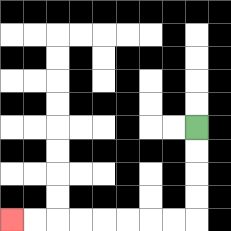{'start': '[8, 5]', 'end': '[0, 9]', 'path_directions': 'D,D,D,D,L,L,L,L,L,L,L,L', 'path_coordinates': '[[8, 5], [8, 6], [8, 7], [8, 8], [8, 9], [7, 9], [6, 9], [5, 9], [4, 9], [3, 9], [2, 9], [1, 9], [0, 9]]'}